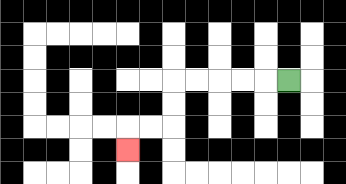{'start': '[12, 3]', 'end': '[5, 6]', 'path_directions': 'L,L,L,L,L,D,D,L,L,D', 'path_coordinates': '[[12, 3], [11, 3], [10, 3], [9, 3], [8, 3], [7, 3], [7, 4], [7, 5], [6, 5], [5, 5], [5, 6]]'}